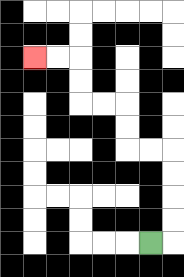{'start': '[6, 10]', 'end': '[1, 2]', 'path_directions': 'R,U,U,U,U,L,L,U,U,L,L,U,U,L,L', 'path_coordinates': '[[6, 10], [7, 10], [7, 9], [7, 8], [7, 7], [7, 6], [6, 6], [5, 6], [5, 5], [5, 4], [4, 4], [3, 4], [3, 3], [3, 2], [2, 2], [1, 2]]'}